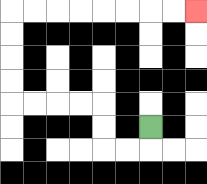{'start': '[6, 5]', 'end': '[8, 0]', 'path_directions': 'D,L,L,U,U,L,L,L,L,U,U,U,U,R,R,R,R,R,R,R,R', 'path_coordinates': '[[6, 5], [6, 6], [5, 6], [4, 6], [4, 5], [4, 4], [3, 4], [2, 4], [1, 4], [0, 4], [0, 3], [0, 2], [0, 1], [0, 0], [1, 0], [2, 0], [3, 0], [4, 0], [5, 0], [6, 0], [7, 0], [8, 0]]'}